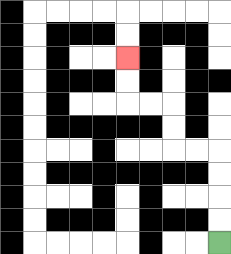{'start': '[9, 10]', 'end': '[5, 2]', 'path_directions': 'U,U,U,U,L,L,U,U,L,L,U,U', 'path_coordinates': '[[9, 10], [9, 9], [9, 8], [9, 7], [9, 6], [8, 6], [7, 6], [7, 5], [7, 4], [6, 4], [5, 4], [5, 3], [5, 2]]'}